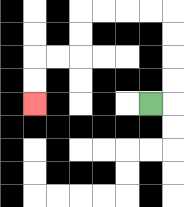{'start': '[6, 4]', 'end': '[1, 4]', 'path_directions': 'R,U,U,U,U,L,L,L,L,D,D,L,L,D,D', 'path_coordinates': '[[6, 4], [7, 4], [7, 3], [7, 2], [7, 1], [7, 0], [6, 0], [5, 0], [4, 0], [3, 0], [3, 1], [3, 2], [2, 2], [1, 2], [1, 3], [1, 4]]'}